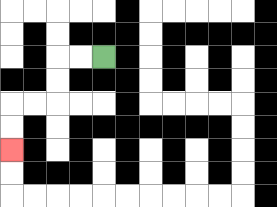{'start': '[4, 2]', 'end': '[0, 6]', 'path_directions': 'L,L,D,D,L,L,D,D', 'path_coordinates': '[[4, 2], [3, 2], [2, 2], [2, 3], [2, 4], [1, 4], [0, 4], [0, 5], [0, 6]]'}